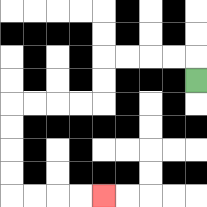{'start': '[8, 3]', 'end': '[4, 8]', 'path_directions': 'U,L,L,L,L,D,D,L,L,L,L,D,D,D,D,R,R,R,R', 'path_coordinates': '[[8, 3], [8, 2], [7, 2], [6, 2], [5, 2], [4, 2], [4, 3], [4, 4], [3, 4], [2, 4], [1, 4], [0, 4], [0, 5], [0, 6], [0, 7], [0, 8], [1, 8], [2, 8], [3, 8], [4, 8]]'}